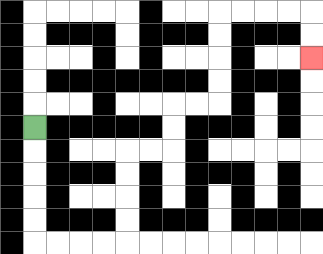{'start': '[1, 5]', 'end': '[13, 2]', 'path_directions': 'D,D,D,D,D,R,R,R,R,U,U,U,U,R,R,U,U,R,R,U,U,U,U,R,R,R,R,D,D', 'path_coordinates': '[[1, 5], [1, 6], [1, 7], [1, 8], [1, 9], [1, 10], [2, 10], [3, 10], [4, 10], [5, 10], [5, 9], [5, 8], [5, 7], [5, 6], [6, 6], [7, 6], [7, 5], [7, 4], [8, 4], [9, 4], [9, 3], [9, 2], [9, 1], [9, 0], [10, 0], [11, 0], [12, 0], [13, 0], [13, 1], [13, 2]]'}